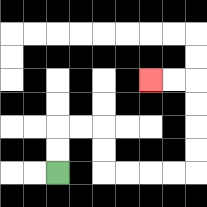{'start': '[2, 7]', 'end': '[6, 3]', 'path_directions': 'U,U,R,R,D,D,R,R,R,R,U,U,U,U,L,L', 'path_coordinates': '[[2, 7], [2, 6], [2, 5], [3, 5], [4, 5], [4, 6], [4, 7], [5, 7], [6, 7], [7, 7], [8, 7], [8, 6], [8, 5], [8, 4], [8, 3], [7, 3], [6, 3]]'}